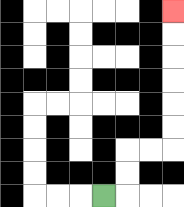{'start': '[4, 8]', 'end': '[7, 0]', 'path_directions': 'R,U,U,R,R,U,U,U,U,U,U', 'path_coordinates': '[[4, 8], [5, 8], [5, 7], [5, 6], [6, 6], [7, 6], [7, 5], [7, 4], [7, 3], [7, 2], [7, 1], [7, 0]]'}